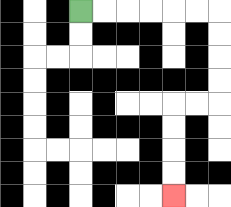{'start': '[3, 0]', 'end': '[7, 8]', 'path_directions': 'R,R,R,R,R,R,D,D,D,D,L,L,D,D,D,D', 'path_coordinates': '[[3, 0], [4, 0], [5, 0], [6, 0], [7, 0], [8, 0], [9, 0], [9, 1], [9, 2], [9, 3], [9, 4], [8, 4], [7, 4], [7, 5], [7, 6], [7, 7], [7, 8]]'}